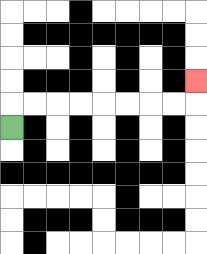{'start': '[0, 5]', 'end': '[8, 3]', 'path_directions': 'U,R,R,R,R,R,R,R,R,U', 'path_coordinates': '[[0, 5], [0, 4], [1, 4], [2, 4], [3, 4], [4, 4], [5, 4], [6, 4], [7, 4], [8, 4], [8, 3]]'}